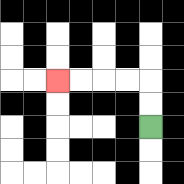{'start': '[6, 5]', 'end': '[2, 3]', 'path_directions': 'U,U,L,L,L,L', 'path_coordinates': '[[6, 5], [6, 4], [6, 3], [5, 3], [4, 3], [3, 3], [2, 3]]'}